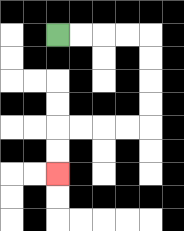{'start': '[2, 1]', 'end': '[2, 7]', 'path_directions': 'R,R,R,R,D,D,D,D,L,L,L,L,D,D', 'path_coordinates': '[[2, 1], [3, 1], [4, 1], [5, 1], [6, 1], [6, 2], [6, 3], [6, 4], [6, 5], [5, 5], [4, 5], [3, 5], [2, 5], [2, 6], [2, 7]]'}